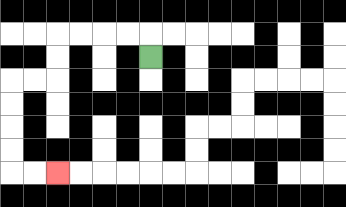{'start': '[6, 2]', 'end': '[2, 7]', 'path_directions': 'U,L,L,L,L,D,D,L,L,D,D,D,D,R,R', 'path_coordinates': '[[6, 2], [6, 1], [5, 1], [4, 1], [3, 1], [2, 1], [2, 2], [2, 3], [1, 3], [0, 3], [0, 4], [0, 5], [0, 6], [0, 7], [1, 7], [2, 7]]'}